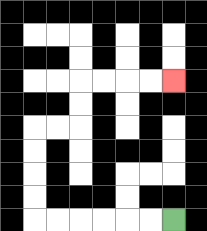{'start': '[7, 9]', 'end': '[7, 3]', 'path_directions': 'L,L,L,L,L,L,U,U,U,U,R,R,U,U,R,R,R,R', 'path_coordinates': '[[7, 9], [6, 9], [5, 9], [4, 9], [3, 9], [2, 9], [1, 9], [1, 8], [1, 7], [1, 6], [1, 5], [2, 5], [3, 5], [3, 4], [3, 3], [4, 3], [5, 3], [6, 3], [7, 3]]'}